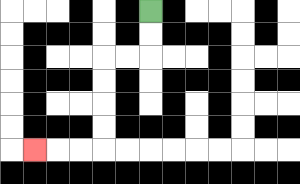{'start': '[6, 0]', 'end': '[1, 6]', 'path_directions': 'D,D,L,L,D,D,D,D,L,L,L', 'path_coordinates': '[[6, 0], [6, 1], [6, 2], [5, 2], [4, 2], [4, 3], [4, 4], [4, 5], [4, 6], [3, 6], [2, 6], [1, 6]]'}